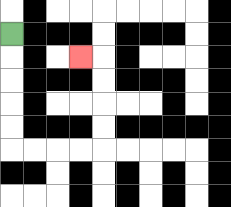{'start': '[0, 1]', 'end': '[3, 2]', 'path_directions': 'D,D,D,D,D,R,R,R,R,U,U,U,U,L', 'path_coordinates': '[[0, 1], [0, 2], [0, 3], [0, 4], [0, 5], [0, 6], [1, 6], [2, 6], [3, 6], [4, 6], [4, 5], [4, 4], [4, 3], [4, 2], [3, 2]]'}